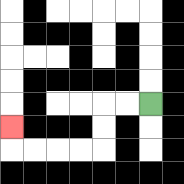{'start': '[6, 4]', 'end': '[0, 5]', 'path_directions': 'L,L,D,D,L,L,L,L,U', 'path_coordinates': '[[6, 4], [5, 4], [4, 4], [4, 5], [4, 6], [3, 6], [2, 6], [1, 6], [0, 6], [0, 5]]'}